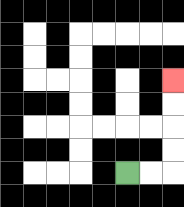{'start': '[5, 7]', 'end': '[7, 3]', 'path_directions': 'R,R,U,U,U,U', 'path_coordinates': '[[5, 7], [6, 7], [7, 7], [7, 6], [7, 5], [7, 4], [7, 3]]'}